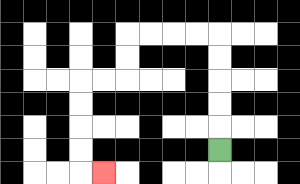{'start': '[9, 6]', 'end': '[4, 7]', 'path_directions': 'U,U,U,U,U,L,L,L,L,D,D,L,L,D,D,D,D,R', 'path_coordinates': '[[9, 6], [9, 5], [9, 4], [9, 3], [9, 2], [9, 1], [8, 1], [7, 1], [6, 1], [5, 1], [5, 2], [5, 3], [4, 3], [3, 3], [3, 4], [3, 5], [3, 6], [3, 7], [4, 7]]'}